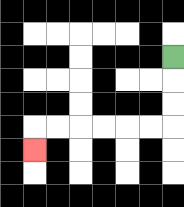{'start': '[7, 2]', 'end': '[1, 6]', 'path_directions': 'D,D,D,L,L,L,L,L,L,D', 'path_coordinates': '[[7, 2], [7, 3], [7, 4], [7, 5], [6, 5], [5, 5], [4, 5], [3, 5], [2, 5], [1, 5], [1, 6]]'}